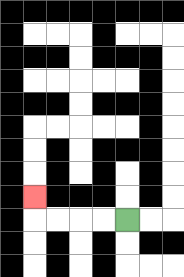{'start': '[5, 9]', 'end': '[1, 8]', 'path_directions': 'L,L,L,L,U', 'path_coordinates': '[[5, 9], [4, 9], [3, 9], [2, 9], [1, 9], [1, 8]]'}